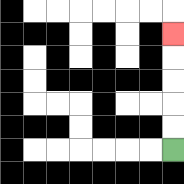{'start': '[7, 6]', 'end': '[7, 1]', 'path_directions': 'U,U,U,U,U', 'path_coordinates': '[[7, 6], [7, 5], [7, 4], [7, 3], [7, 2], [7, 1]]'}